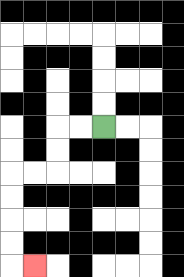{'start': '[4, 5]', 'end': '[1, 11]', 'path_directions': 'L,L,D,D,L,L,D,D,D,D,R', 'path_coordinates': '[[4, 5], [3, 5], [2, 5], [2, 6], [2, 7], [1, 7], [0, 7], [0, 8], [0, 9], [0, 10], [0, 11], [1, 11]]'}